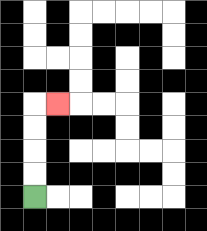{'start': '[1, 8]', 'end': '[2, 4]', 'path_directions': 'U,U,U,U,R', 'path_coordinates': '[[1, 8], [1, 7], [1, 6], [1, 5], [1, 4], [2, 4]]'}